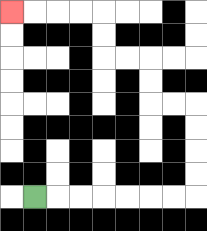{'start': '[1, 8]', 'end': '[0, 0]', 'path_directions': 'R,R,R,R,R,R,R,U,U,U,U,L,L,U,U,L,L,U,U,L,L,L,L', 'path_coordinates': '[[1, 8], [2, 8], [3, 8], [4, 8], [5, 8], [6, 8], [7, 8], [8, 8], [8, 7], [8, 6], [8, 5], [8, 4], [7, 4], [6, 4], [6, 3], [6, 2], [5, 2], [4, 2], [4, 1], [4, 0], [3, 0], [2, 0], [1, 0], [0, 0]]'}